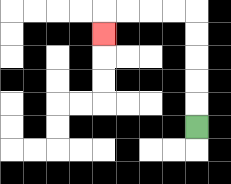{'start': '[8, 5]', 'end': '[4, 1]', 'path_directions': 'U,U,U,U,U,L,L,L,L,D', 'path_coordinates': '[[8, 5], [8, 4], [8, 3], [8, 2], [8, 1], [8, 0], [7, 0], [6, 0], [5, 0], [4, 0], [4, 1]]'}